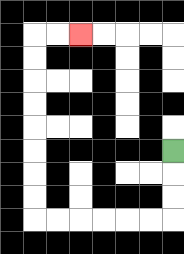{'start': '[7, 6]', 'end': '[3, 1]', 'path_directions': 'D,D,D,L,L,L,L,L,L,U,U,U,U,U,U,U,U,R,R', 'path_coordinates': '[[7, 6], [7, 7], [7, 8], [7, 9], [6, 9], [5, 9], [4, 9], [3, 9], [2, 9], [1, 9], [1, 8], [1, 7], [1, 6], [1, 5], [1, 4], [1, 3], [1, 2], [1, 1], [2, 1], [3, 1]]'}